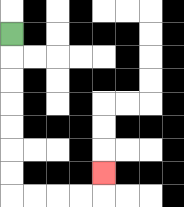{'start': '[0, 1]', 'end': '[4, 7]', 'path_directions': 'D,D,D,D,D,D,D,R,R,R,R,U', 'path_coordinates': '[[0, 1], [0, 2], [0, 3], [0, 4], [0, 5], [0, 6], [0, 7], [0, 8], [1, 8], [2, 8], [3, 8], [4, 8], [4, 7]]'}